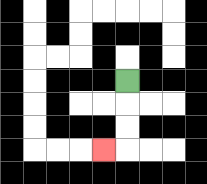{'start': '[5, 3]', 'end': '[4, 6]', 'path_directions': 'D,D,D,L', 'path_coordinates': '[[5, 3], [5, 4], [5, 5], [5, 6], [4, 6]]'}